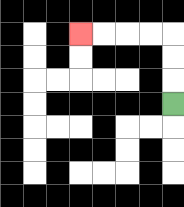{'start': '[7, 4]', 'end': '[3, 1]', 'path_directions': 'U,U,U,L,L,L,L', 'path_coordinates': '[[7, 4], [7, 3], [7, 2], [7, 1], [6, 1], [5, 1], [4, 1], [3, 1]]'}